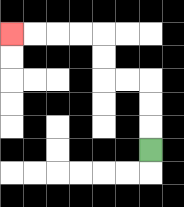{'start': '[6, 6]', 'end': '[0, 1]', 'path_directions': 'U,U,U,L,L,U,U,L,L,L,L', 'path_coordinates': '[[6, 6], [6, 5], [6, 4], [6, 3], [5, 3], [4, 3], [4, 2], [4, 1], [3, 1], [2, 1], [1, 1], [0, 1]]'}